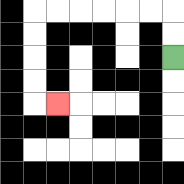{'start': '[7, 2]', 'end': '[2, 4]', 'path_directions': 'U,U,L,L,L,L,L,L,D,D,D,D,R', 'path_coordinates': '[[7, 2], [7, 1], [7, 0], [6, 0], [5, 0], [4, 0], [3, 0], [2, 0], [1, 0], [1, 1], [1, 2], [1, 3], [1, 4], [2, 4]]'}